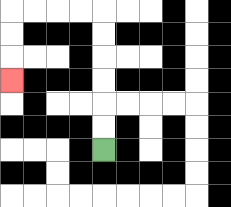{'start': '[4, 6]', 'end': '[0, 3]', 'path_directions': 'U,U,U,U,U,U,L,L,L,L,D,D,D', 'path_coordinates': '[[4, 6], [4, 5], [4, 4], [4, 3], [4, 2], [4, 1], [4, 0], [3, 0], [2, 0], [1, 0], [0, 0], [0, 1], [0, 2], [0, 3]]'}